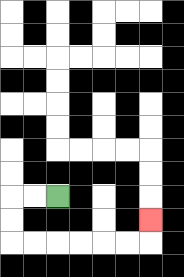{'start': '[2, 8]', 'end': '[6, 9]', 'path_directions': 'L,L,D,D,R,R,R,R,R,R,U', 'path_coordinates': '[[2, 8], [1, 8], [0, 8], [0, 9], [0, 10], [1, 10], [2, 10], [3, 10], [4, 10], [5, 10], [6, 10], [6, 9]]'}